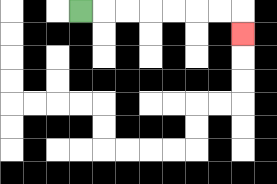{'start': '[3, 0]', 'end': '[10, 1]', 'path_directions': 'R,R,R,R,R,R,R,D', 'path_coordinates': '[[3, 0], [4, 0], [5, 0], [6, 0], [7, 0], [8, 0], [9, 0], [10, 0], [10, 1]]'}